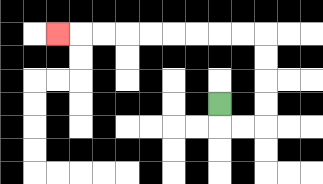{'start': '[9, 4]', 'end': '[2, 1]', 'path_directions': 'D,R,R,U,U,U,U,L,L,L,L,L,L,L,L,L', 'path_coordinates': '[[9, 4], [9, 5], [10, 5], [11, 5], [11, 4], [11, 3], [11, 2], [11, 1], [10, 1], [9, 1], [8, 1], [7, 1], [6, 1], [5, 1], [4, 1], [3, 1], [2, 1]]'}